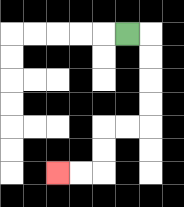{'start': '[5, 1]', 'end': '[2, 7]', 'path_directions': 'R,D,D,D,D,L,L,D,D,L,L', 'path_coordinates': '[[5, 1], [6, 1], [6, 2], [6, 3], [6, 4], [6, 5], [5, 5], [4, 5], [4, 6], [4, 7], [3, 7], [2, 7]]'}